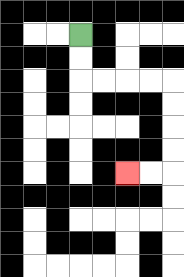{'start': '[3, 1]', 'end': '[5, 7]', 'path_directions': 'D,D,R,R,R,R,D,D,D,D,L,L', 'path_coordinates': '[[3, 1], [3, 2], [3, 3], [4, 3], [5, 3], [6, 3], [7, 3], [7, 4], [7, 5], [7, 6], [7, 7], [6, 7], [5, 7]]'}